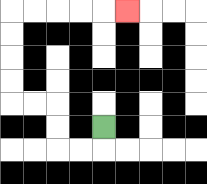{'start': '[4, 5]', 'end': '[5, 0]', 'path_directions': 'D,L,L,U,U,L,L,U,U,U,U,R,R,R,R,R', 'path_coordinates': '[[4, 5], [4, 6], [3, 6], [2, 6], [2, 5], [2, 4], [1, 4], [0, 4], [0, 3], [0, 2], [0, 1], [0, 0], [1, 0], [2, 0], [3, 0], [4, 0], [5, 0]]'}